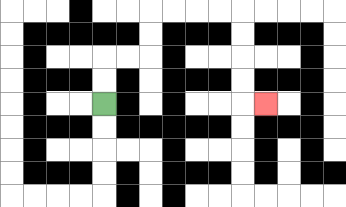{'start': '[4, 4]', 'end': '[11, 4]', 'path_directions': 'U,U,R,R,U,U,R,R,R,R,D,D,D,D,R', 'path_coordinates': '[[4, 4], [4, 3], [4, 2], [5, 2], [6, 2], [6, 1], [6, 0], [7, 0], [8, 0], [9, 0], [10, 0], [10, 1], [10, 2], [10, 3], [10, 4], [11, 4]]'}